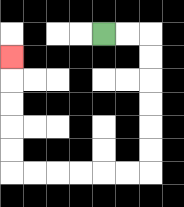{'start': '[4, 1]', 'end': '[0, 2]', 'path_directions': 'R,R,D,D,D,D,D,D,L,L,L,L,L,L,U,U,U,U,U', 'path_coordinates': '[[4, 1], [5, 1], [6, 1], [6, 2], [6, 3], [6, 4], [6, 5], [6, 6], [6, 7], [5, 7], [4, 7], [3, 7], [2, 7], [1, 7], [0, 7], [0, 6], [0, 5], [0, 4], [0, 3], [0, 2]]'}